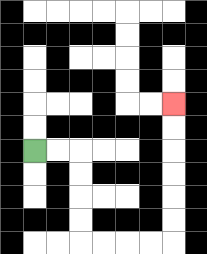{'start': '[1, 6]', 'end': '[7, 4]', 'path_directions': 'R,R,D,D,D,D,R,R,R,R,U,U,U,U,U,U', 'path_coordinates': '[[1, 6], [2, 6], [3, 6], [3, 7], [3, 8], [3, 9], [3, 10], [4, 10], [5, 10], [6, 10], [7, 10], [7, 9], [7, 8], [7, 7], [7, 6], [7, 5], [7, 4]]'}